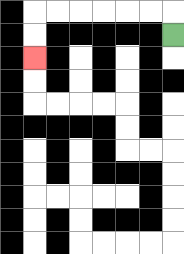{'start': '[7, 1]', 'end': '[1, 2]', 'path_directions': 'U,L,L,L,L,L,L,D,D', 'path_coordinates': '[[7, 1], [7, 0], [6, 0], [5, 0], [4, 0], [3, 0], [2, 0], [1, 0], [1, 1], [1, 2]]'}